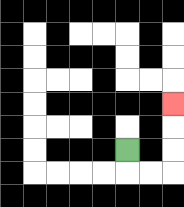{'start': '[5, 6]', 'end': '[7, 4]', 'path_directions': 'D,R,R,U,U,U', 'path_coordinates': '[[5, 6], [5, 7], [6, 7], [7, 7], [7, 6], [7, 5], [7, 4]]'}